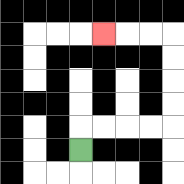{'start': '[3, 6]', 'end': '[4, 1]', 'path_directions': 'U,R,R,R,R,U,U,U,U,L,L,L', 'path_coordinates': '[[3, 6], [3, 5], [4, 5], [5, 5], [6, 5], [7, 5], [7, 4], [7, 3], [7, 2], [7, 1], [6, 1], [5, 1], [4, 1]]'}